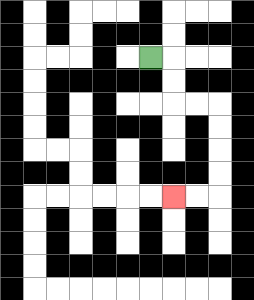{'start': '[6, 2]', 'end': '[7, 8]', 'path_directions': 'R,D,D,R,R,D,D,D,D,L,L', 'path_coordinates': '[[6, 2], [7, 2], [7, 3], [7, 4], [8, 4], [9, 4], [9, 5], [9, 6], [9, 7], [9, 8], [8, 8], [7, 8]]'}